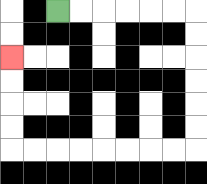{'start': '[2, 0]', 'end': '[0, 2]', 'path_directions': 'R,R,R,R,R,R,D,D,D,D,D,D,L,L,L,L,L,L,L,L,U,U,U,U', 'path_coordinates': '[[2, 0], [3, 0], [4, 0], [5, 0], [6, 0], [7, 0], [8, 0], [8, 1], [8, 2], [8, 3], [8, 4], [8, 5], [8, 6], [7, 6], [6, 6], [5, 6], [4, 6], [3, 6], [2, 6], [1, 6], [0, 6], [0, 5], [0, 4], [0, 3], [0, 2]]'}